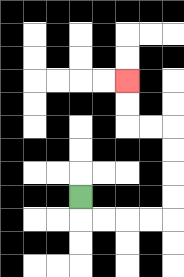{'start': '[3, 8]', 'end': '[5, 3]', 'path_directions': 'D,R,R,R,R,U,U,U,U,L,L,U,U', 'path_coordinates': '[[3, 8], [3, 9], [4, 9], [5, 9], [6, 9], [7, 9], [7, 8], [7, 7], [7, 6], [7, 5], [6, 5], [5, 5], [5, 4], [5, 3]]'}